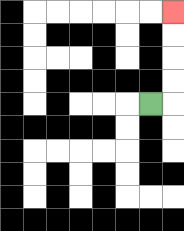{'start': '[6, 4]', 'end': '[7, 0]', 'path_directions': 'R,U,U,U,U', 'path_coordinates': '[[6, 4], [7, 4], [7, 3], [7, 2], [7, 1], [7, 0]]'}